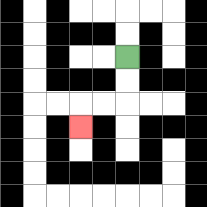{'start': '[5, 2]', 'end': '[3, 5]', 'path_directions': 'D,D,L,L,D', 'path_coordinates': '[[5, 2], [5, 3], [5, 4], [4, 4], [3, 4], [3, 5]]'}